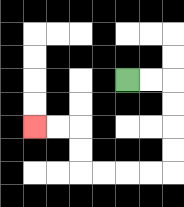{'start': '[5, 3]', 'end': '[1, 5]', 'path_directions': 'R,R,D,D,D,D,L,L,L,L,U,U,L,L', 'path_coordinates': '[[5, 3], [6, 3], [7, 3], [7, 4], [7, 5], [7, 6], [7, 7], [6, 7], [5, 7], [4, 7], [3, 7], [3, 6], [3, 5], [2, 5], [1, 5]]'}